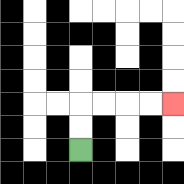{'start': '[3, 6]', 'end': '[7, 4]', 'path_directions': 'U,U,R,R,R,R', 'path_coordinates': '[[3, 6], [3, 5], [3, 4], [4, 4], [5, 4], [6, 4], [7, 4]]'}